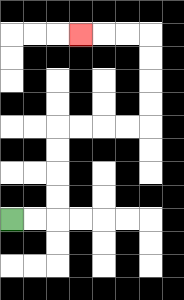{'start': '[0, 9]', 'end': '[3, 1]', 'path_directions': 'R,R,U,U,U,U,R,R,R,R,U,U,U,U,L,L,L', 'path_coordinates': '[[0, 9], [1, 9], [2, 9], [2, 8], [2, 7], [2, 6], [2, 5], [3, 5], [4, 5], [5, 5], [6, 5], [6, 4], [6, 3], [6, 2], [6, 1], [5, 1], [4, 1], [3, 1]]'}